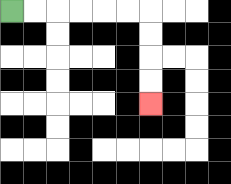{'start': '[0, 0]', 'end': '[6, 4]', 'path_directions': 'R,R,R,R,R,R,D,D,D,D', 'path_coordinates': '[[0, 0], [1, 0], [2, 0], [3, 0], [4, 0], [5, 0], [6, 0], [6, 1], [6, 2], [6, 3], [6, 4]]'}